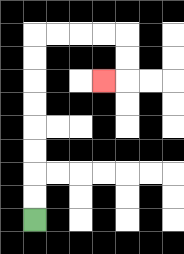{'start': '[1, 9]', 'end': '[4, 3]', 'path_directions': 'U,U,U,U,U,U,U,U,R,R,R,R,D,D,L', 'path_coordinates': '[[1, 9], [1, 8], [1, 7], [1, 6], [1, 5], [1, 4], [1, 3], [1, 2], [1, 1], [2, 1], [3, 1], [4, 1], [5, 1], [5, 2], [5, 3], [4, 3]]'}